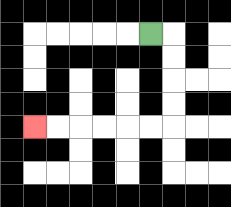{'start': '[6, 1]', 'end': '[1, 5]', 'path_directions': 'R,D,D,D,D,L,L,L,L,L,L', 'path_coordinates': '[[6, 1], [7, 1], [7, 2], [7, 3], [7, 4], [7, 5], [6, 5], [5, 5], [4, 5], [3, 5], [2, 5], [1, 5]]'}